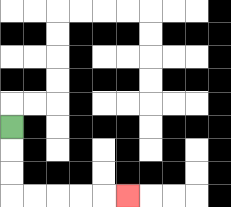{'start': '[0, 5]', 'end': '[5, 8]', 'path_directions': 'D,D,D,R,R,R,R,R', 'path_coordinates': '[[0, 5], [0, 6], [0, 7], [0, 8], [1, 8], [2, 8], [3, 8], [4, 8], [5, 8]]'}